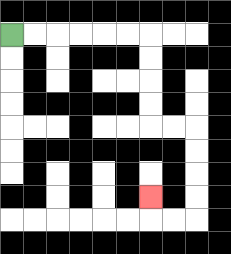{'start': '[0, 1]', 'end': '[6, 8]', 'path_directions': 'R,R,R,R,R,R,D,D,D,D,R,R,D,D,D,D,L,L,U', 'path_coordinates': '[[0, 1], [1, 1], [2, 1], [3, 1], [4, 1], [5, 1], [6, 1], [6, 2], [6, 3], [6, 4], [6, 5], [7, 5], [8, 5], [8, 6], [8, 7], [8, 8], [8, 9], [7, 9], [6, 9], [6, 8]]'}